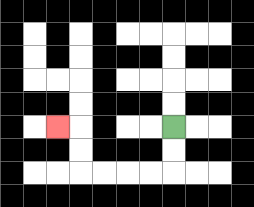{'start': '[7, 5]', 'end': '[2, 5]', 'path_directions': 'D,D,L,L,L,L,U,U,L', 'path_coordinates': '[[7, 5], [7, 6], [7, 7], [6, 7], [5, 7], [4, 7], [3, 7], [3, 6], [3, 5], [2, 5]]'}